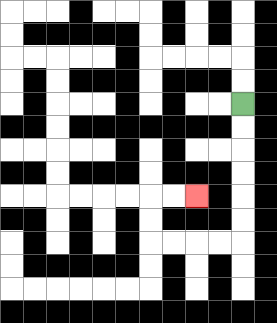{'start': '[10, 4]', 'end': '[8, 8]', 'path_directions': 'D,D,D,D,D,D,L,L,L,L,U,U,R,R', 'path_coordinates': '[[10, 4], [10, 5], [10, 6], [10, 7], [10, 8], [10, 9], [10, 10], [9, 10], [8, 10], [7, 10], [6, 10], [6, 9], [6, 8], [7, 8], [8, 8]]'}